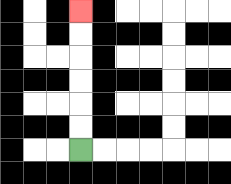{'start': '[3, 6]', 'end': '[3, 0]', 'path_directions': 'U,U,U,U,U,U', 'path_coordinates': '[[3, 6], [3, 5], [3, 4], [3, 3], [3, 2], [3, 1], [3, 0]]'}